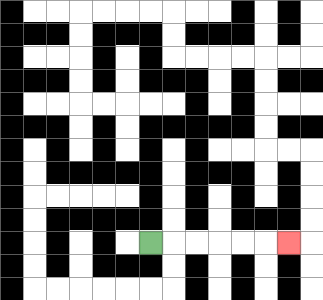{'start': '[6, 10]', 'end': '[12, 10]', 'path_directions': 'R,R,R,R,R,R', 'path_coordinates': '[[6, 10], [7, 10], [8, 10], [9, 10], [10, 10], [11, 10], [12, 10]]'}